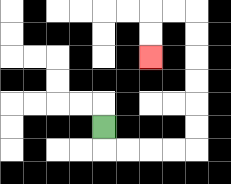{'start': '[4, 5]', 'end': '[6, 2]', 'path_directions': 'D,R,R,R,R,U,U,U,U,U,U,L,L,D,D', 'path_coordinates': '[[4, 5], [4, 6], [5, 6], [6, 6], [7, 6], [8, 6], [8, 5], [8, 4], [8, 3], [8, 2], [8, 1], [8, 0], [7, 0], [6, 0], [6, 1], [6, 2]]'}